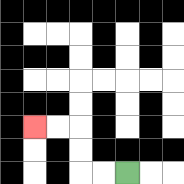{'start': '[5, 7]', 'end': '[1, 5]', 'path_directions': 'L,L,U,U,L,L', 'path_coordinates': '[[5, 7], [4, 7], [3, 7], [3, 6], [3, 5], [2, 5], [1, 5]]'}